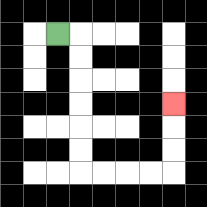{'start': '[2, 1]', 'end': '[7, 4]', 'path_directions': 'R,D,D,D,D,D,D,R,R,R,R,U,U,U', 'path_coordinates': '[[2, 1], [3, 1], [3, 2], [3, 3], [3, 4], [3, 5], [3, 6], [3, 7], [4, 7], [5, 7], [6, 7], [7, 7], [7, 6], [7, 5], [7, 4]]'}